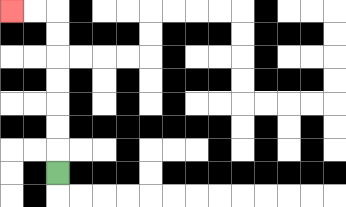{'start': '[2, 7]', 'end': '[0, 0]', 'path_directions': 'U,U,U,U,U,U,U,L,L', 'path_coordinates': '[[2, 7], [2, 6], [2, 5], [2, 4], [2, 3], [2, 2], [2, 1], [2, 0], [1, 0], [0, 0]]'}